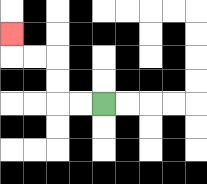{'start': '[4, 4]', 'end': '[0, 1]', 'path_directions': 'L,L,U,U,L,L,U', 'path_coordinates': '[[4, 4], [3, 4], [2, 4], [2, 3], [2, 2], [1, 2], [0, 2], [0, 1]]'}